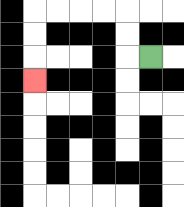{'start': '[6, 2]', 'end': '[1, 3]', 'path_directions': 'L,U,U,L,L,L,L,D,D,D', 'path_coordinates': '[[6, 2], [5, 2], [5, 1], [5, 0], [4, 0], [3, 0], [2, 0], [1, 0], [1, 1], [1, 2], [1, 3]]'}